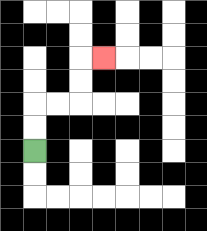{'start': '[1, 6]', 'end': '[4, 2]', 'path_directions': 'U,U,R,R,U,U,R', 'path_coordinates': '[[1, 6], [1, 5], [1, 4], [2, 4], [3, 4], [3, 3], [3, 2], [4, 2]]'}